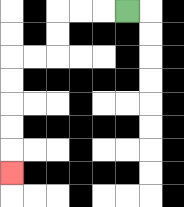{'start': '[5, 0]', 'end': '[0, 7]', 'path_directions': 'L,L,L,D,D,L,L,D,D,D,D,D', 'path_coordinates': '[[5, 0], [4, 0], [3, 0], [2, 0], [2, 1], [2, 2], [1, 2], [0, 2], [0, 3], [0, 4], [0, 5], [0, 6], [0, 7]]'}